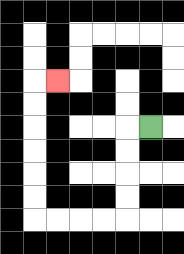{'start': '[6, 5]', 'end': '[2, 3]', 'path_directions': 'L,D,D,D,D,L,L,L,L,U,U,U,U,U,U,R', 'path_coordinates': '[[6, 5], [5, 5], [5, 6], [5, 7], [5, 8], [5, 9], [4, 9], [3, 9], [2, 9], [1, 9], [1, 8], [1, 7], [1, 6], [1, 5], [1, 4], [1, 3], [2, 3]]'}